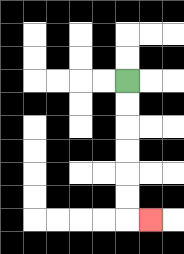{'start': '[5, 3]', 'end': '[6, 9]', 'path_directions': 'D,D,D,D,D,D,R', 'path_coordinates': '[[5, 3], [5, 4], [5, 5], [5, 6], [5, 7], [5, 8], [5, 9], [6, 9]]'}